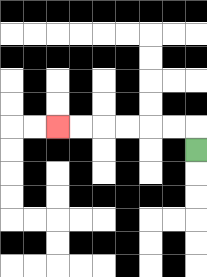{'start': '[8, 6]', 'end': '[2, 5]', 'path_directions': 'U,L,L,L,L,L,L', 'path_coordinates': '[[8, 6], [8, 5], [7, 5], [6, 5], [5, 5], [4, 5], [3, 5], [2, 5]]'}